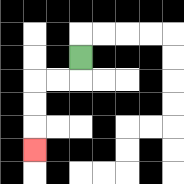{'start': '[3, 2]', 'end': '[1, 6]', 'path_directions': 'D,L,L,D,D,D', 'path_coordinates': '[[3, 2], [3, 3], [2, 3], [1, 3], [1, 4], [1, 5], [1, 6]]'}